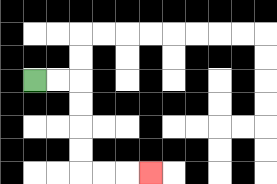{'start': '[1, 3]', 'end': '[6, 7]', 'path_directions': 'R,R,D,D,D,D,R,R,R', 'path_coordinates': '[[1, 3], [2, 3], [3, 3], [3, 4], [3, 5], [3, 6], [3, 7], [4, 7], [5, 7], [6, 7]]'}